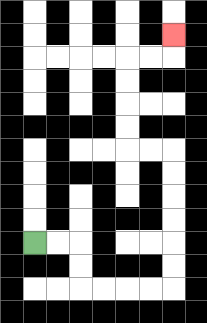{'start': '[1, 10]', 'end': '[7, 1]', 'path_directions': 'R,R,D,D,R,R,R,R,U,U,U,U,U,U,L,L,U,U,U,U,R,R,U', 'path_coordinates': '[[1, 10], [2, 10], [3, 10], [3, 11], [3, 12], [4, 12], [5, 12], [6, 12], [7, 12], [7, 11], [7, 10], [7, 9], [7, 8], [7, 7], [7, 6], [6, 6], [5, 6], [5, 5], [5, 4], [5, 3], [5, 2], [6, 2], [7, 2], [7, 1]]'}